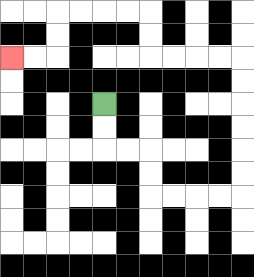{'start': '[4, 4]', 'end': '[0, 2]', 'path_directions': 'D,D,R,R,D,D,R,R,R,R,U,U,U,U,U,U,L,L,L,L,U,U,L,L,L,L,D,D,L,L', 'path_coordinates': '[[4, 4], [4, 5], [4, 6], [5, 6], [6, 6], [6, 7], [6, 8], [7, 8], [8, 8], [9, 8], [10, 8], [10, 7], [10, 6], [10, 5], [10, 4], [10, 3], [10, 2], [9, 2], [8, 2], [7, 2], [6, 2], [6, 1], [6, 0], [5, 0], [4, 0], [3, 0], [2, 0], [2, 1], [2, 2], [1, 2], [0, 2]]'}